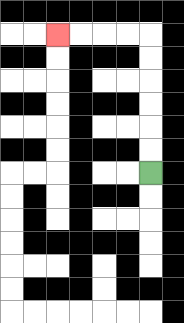{'start': '[6, 7]', 'end': '[2, 1]', 'path_directions': 'U,U,U,U,U,U,L,L,L,L', 'path_coordinates': '[[6, 7], [6, 6], [6, 5], [6, 4], [6, 3], [6, 2], [6, 1], [5, 1], [4, 1], [3, 1], [2, 1]]'}